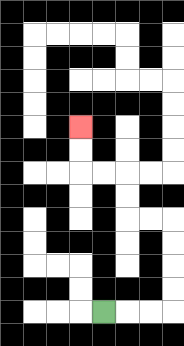{'start': '[4, 13]', 'end': '[3, 5]', 'path_directions': 'R,R,R,U,U,U,U,L,L,U,U,L,L,U,U', 'path_coordinates': '[[4, 13], [5, 13], [6, 13], [7, 13], [7, 12], [7, 11], [7, 10], [7, 9], [6, 9], [5, 9], [5, 8], [5, 7], [4, 7], [3, 7], [3, 6], [3, 5]]'}